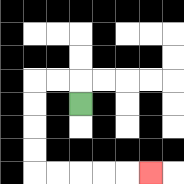{'start': '[3, 4]', 'end': '[6, 7]', 'path_directions': 'U,L,L,D,D,D,D,R,R,R,R,R', 'path_coordinates': '[[3, 4], [3, 3], [2, 3], [1, 3], [1, 4], [1, 5], [1, 6], [1, 7], [2, 7], [3, 7], [4, 7], [5, 7], [6, 7]]'}